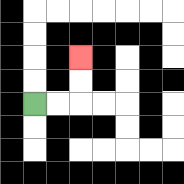{'start': '[1, 4]', 'end': '[3, 2]', 'path_directions': 'R,R,U,U', 'path_coordinates': '[[1, 4], [2, 4], [3, 4], [3, 3], [3, 2]]'}